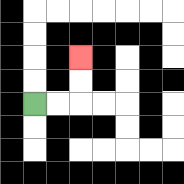{'start': '[1, 4]', 'end': '[3, 2]', 'path_directions': 'R,R,U,U', 'path_coordinates': '[[1, 4], [2, 4], [3, 4], [3, 3], [3, 2]]'}